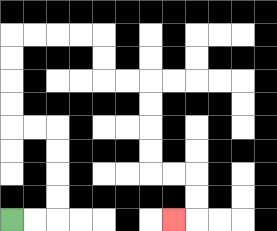{'start': '[0, 9]', 'end': '[7, 9]', 'path_directions': 'R,R,U,U,U,U,L,L,U,U,U,U,R,R,R,R,D,D,R,R,D,D,D,D,R,R,D,D,L', 'path_coordinates': '[[0, 9], [1, 9], [2, 9], [2, 8], [2, 7], [2, 6], [2, 5], [1, 5], [0, 5], [0, 4], [0, 3], [0, 2], [0, 1], [1, 1], [2, 1], [3, 1], [4, 1], [4, 2], [4, 3], [5, 3], [6, 3], [6, 4], [6, 5], [6, 6], [6, 7], [7, 7], [8, 7], [8, 8], [8, 9], [7, 9]]'}